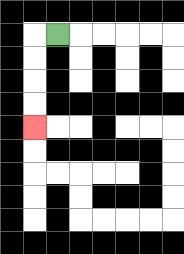{'start': '[2, 1]', 'end': '[1, 5]', 'path_directions': 'L,D,D,D,D', 'path_coordinates': '[[2, 1], [1, 1], [1, 2], [1, 3], [1, 4], [1, 5]]'}